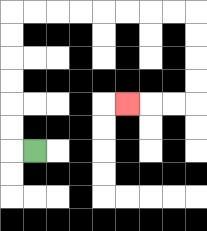{'start': '[1, 6]', 'end': '[5, 4]', 'path_directions': 'L,U,U,U,U,U,U,R,R,R,R,R,R,R,R,D,D,D,D,L,L,L', 'path_coordinates': '[[1, 6], [0, 6], [0, 5], [0, 4], [0, 3], [0, 2], [0, 1], [0, 0], [1, 0], [2, 0], [3, 0], [4, 0], [5, 0], [6, 0], [7, 0], [8, 0], [8, 1], [8, 2], [8, 3], [8, 4], [7, 4], [6, 4], [5, 4]]'}